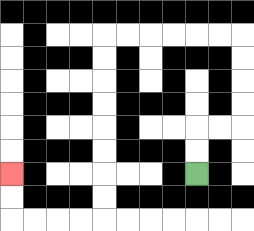{'start': '[8, 7]', 'end': '[0, 7]', 'path_directions': 'U,U,R,R,U,U,U,U,L,L,L,L,L,L,D,D,D,D,D,D,D,D,L,L,L,L,U,U', 'path_coordinates': '[[8, 7], [8, 6], [8, 5], [9, 5], [10, 5], [10, 4], [10, 3], [10, 2], [10, 1], [9, 1], [8, 1], [7, 1], [6, 1], [5, 1], [4, 1], [4, 2], [4, 3], [4, 4], [4, 5], [4, 6], [4, 7], [4, 8], [4, 9], [3, 9], [2, 9], [1, 9], [0, 9], [0, 8], [0, 7]]'}